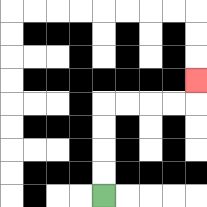{'start': '[4, 8]', 'end': '[8, 3]', 'path_directions': 'U,U,U,U,R,R,R,R,U', 'path_coordinates': '[[4, 8], [4, 7], [4, 6], [4, 5], [4, 4], [5, 4], [6, 4], [7, 4], [8, 4], [8, 3]]'}